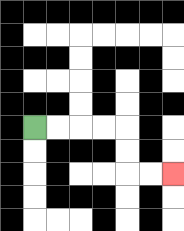{'start': '[1, 5]', 'end': '[7, 7]', 'path_directions': 'R,R,R,R,D,D,R,R', 'path_coordinates': '[[1, 5], [2, 5], [3, 5], [4, 5], [5, 5], [5, 6], [5, 7], [6, 7], [7, 7]]'}